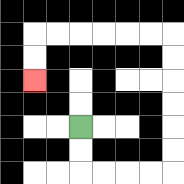{'start': '[3, 5]', 'end': '[1, 3]', 'path_directions': 'D,D,R,R,R,R,U,U,U,U,U,U,L,L,L,L,L,L,D,D', 'path_coordinates': '[[3, 5], [3, 6], [3, 7], [4, 7], [5, 7], [6, 7], [7, 7], [7, 6], [7, 5], [7, 4], [7, 3], [7, 2], [7, 1], [6, 1], [5, 1], [4, 1], [3, 1], [2, 1], [1, 1], [1, 2], [1, 3]]'}